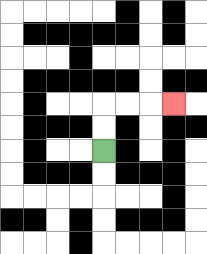{'start': '[4, 6]', 'end': '[7, 4]', 'path_directions': 'U,U,R,R,R', 'path_coordinates': '[[4, 6], [4, 5], [4, 4], [5, 4], [6, 4], [7, 4]]'}